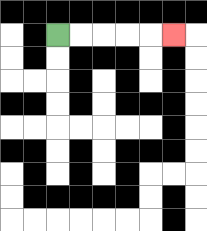{'start': '[2, 1]', 'end': '[7, 1]', 'path_directions': 'R,R,R,R,R', 'path_coordinates': '[[2, 1], [3, 1], [4, 1], [5, 1], [6, 1], [7, 1]]'}